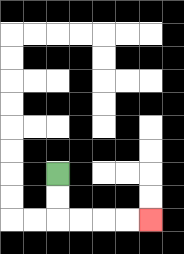{'start': '[2, 7]', 'end': '[6, 9]', 'path_directions': 'D,D,R,R,R,R', 'path_coordinates': '[[2, 7], [2, 8], [2, 9], [3, 9], [4, 9], [5, 9], [6, 9]]'}